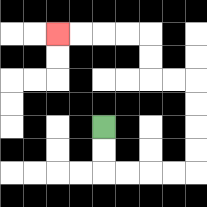{'start': '[4, 5]', 'end': '[2, 1]', 'path_directions': 'D,D,R,R,R,R,U,U,U,U,L,L,U,U,L,L,L,L', 'path_coordinates': '[[4, 5], [4, 6], [4, 7], [5, 7], [6, 7], [7, 7], [8, 7], [8, 6], [8, 5], [8, 4], [8, 3], [7, 3], [6, 3], [6, 2], [6, 1], [5, 1], [4, 1], [3, 1], [2, 1]]'}